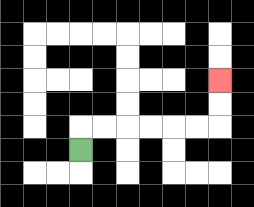{'start': '[3, 6]', 'end': '[9, 3]', 'path_directions': 'U,R,R,R,R,R,R,U,U', 'path_coordinates': '[[3, 6], [3, 5], [4, 5], [5, 5], [6, 5], [7, 5], [8, 5], [9, 5], [9, 4], [9, 3]]'}